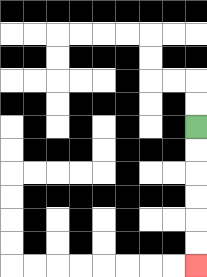{'start': '[8, 5]', 'end': '[8, 11]', 'path_directions': 'D,D,D,D,D,D', 'path_coordinates': '[[8, 5], [8, 6], [8, 7], [8, 8], [8, 9], [8, 10], [8, 11]]'}